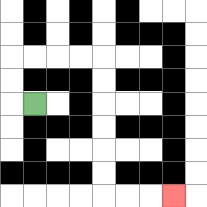{'start': '[1, 4]', 'end': '[7, 8]', 'path_directions': 'L,U,U,R,R,R,R,D,D,D,D,D,D,R,R,R', 'path_coordinates': '[[1, 4], [0, 4], [0, 3], [0, 2], [1, 2], [2, 2], [3, 2], [4, 2], [4, 3], [4, 4], [4, 5], [4, 6], [4, 7], [4, 8], [5, 8], [6, 8], [7, 8]]'}